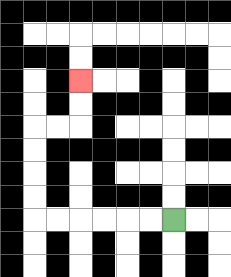{'start': '[7, 9]', 'end': '[3, 3]', 'path_directions': 'L,L,L,L,L,L,U,U,U,U,R,R,U,U', 'path_coordinates': '[[7, 9], [6, 9], [5, 9], [4, 9], [3, 9], [2, 9], [1, 9], [1, 8], [1, 7], [1, 6], [1, 5], [2, 5], [3, 5], [3, 4], [3, 3]]'}